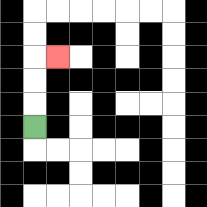{'start': '[1, 5]', 'end': '[2, 2]', 'path_directions': 'U,U,U,R', 'path_coordinates': '[[1, 5], [1, 4], [1, 3], [1, 2], [2, 2]]'}